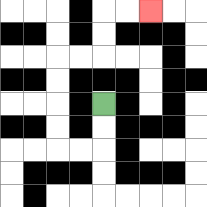{'start': '[4, 4]', 'end': '[6, 0]', 'path_directions': 'D,D,L,L,U,U,U,U,R,R,U,U,R,R', 'path_coordinates': '[[4, 4], [4, 5], [4, 6], [3, 6], [2, 6], [2, 5], [2, 4], [2, 3], [2, 2], [3, 2], [4, 2], [4, 1], [4, 0], [5, 0], [6, 0]]'}